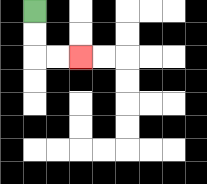{'start': '[1, 0]', 'end': '[3, 2]', 'path_directions': 'D,D,R,R', 'path_coordinates': '[[1, 0], [1, 1], [1, 2], [2, 2], [3, 2]]'}